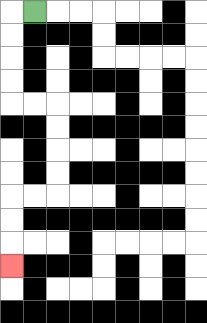{'start': '[1, 0]', 'end': '[0, 11]', 'path_directions': 'L,D,D,D,D,R,R,D,D,D,D,L,L,D,D,D', 'path_coordinates': '[[1, 0], [0, 0], [0, 1], [0, 2], [0, 3], [0, 4], [1, 4], [2, 4], [2, 5], [2, 6], [2, 7], [2, 8], [1, 8], [0, 8], [0, 9], [0, 10], [0, 11]]'}